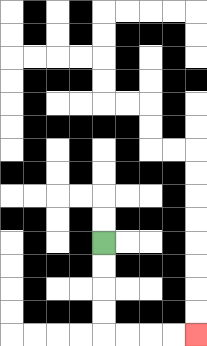{'start': '[4, 10]', 'end': '[8, 14]', 'path_directions': 'D,D,D,D,R,R,R,R', 'path_coordinates': '[[4, 10], [4, 11], [4, 12], [4, 13], [4, 14], [5, 14], [6, 14], [7, 14], [8, 14]]'}